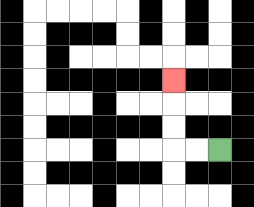{'start': '[9, 6]', 'end': '[7, 3]', 'path_directions': 'L,L,U,U,U', 'path_coordinates': '[[9, 6], [8, 6], [7, 6], [7, 5], [7, 4], [7, 3]]'}